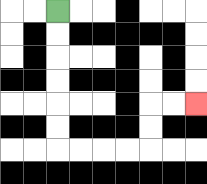{'start': '[2, 0]', 'end': '[8, 4]', 'path_directions': 'D,D,D,D,D,D,R,R,R,R,U,U,R,R', 'path_coordinates': '[[2, 0], [2, 1], [2, 2], [2, 3], [2, 4], [2, 5], [2, 6], [3, 6], [4, 6], [5, 6], [6, 6], [6, 5], [6, 4], [7, 4], [8, 4]]'}